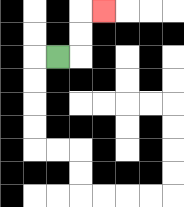{'start': '[2, 2]', 'end': '[4, 0]', 'path_directions': 'R,U,U,R', 'path_coordinates': '[[2, 2], [3, 2], [3, 1], [3, 0], [4, 0]]'}